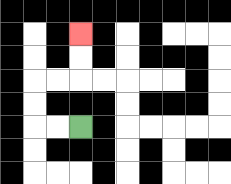{'start': '[3, 5]', 'end': '[3, 1]', 'path_directions': 'L,L,U,U,R,R,U,U', 'path_coordinates': '[[3, 5], [2, 5], [1, 5], [1, 4], [1, 3], [2, 3], [3, 3], [3, 2], [3, 1]]'}